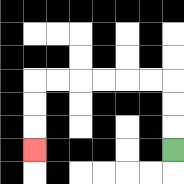{'start': '[7, 6]', 'end': '[1, 6]', 'path_directions': 'U,U,U,L,L,L,L,L,L,D,D,D', 'path_coordinates': '[[7, 6], [7, 5], [7, 4], [7, 3], [6, 3], [5, 3], [4, 3], [3, 3], [2, 3], [1, 3], [1, 4], [1, 5], [1, 6]]'}